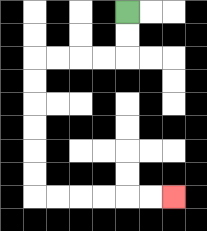{'start': '[5, 0]', 'end': '[7, 8]', 'path_directions': 'D,D,L,L,L,L,D,D,D,D,D,D,R,R,R,R,R,R', 'path_coordinates': '[[5, 0], [5, 1], [5, 2], [4, 2], [3, 2], [2, 2], [1, 2], [1, 3], [1, 4], [1, 5], [1, 6], [1, 7], [1, 8], [2, 8], [3, 8], [4, 8], [5, 8], [6, 8], [7, 8]]'}